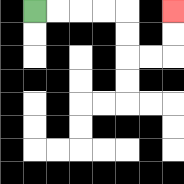{'start': '[1, 0]', 'end': '[7, 0]', 'path_directions': 'R,R,R,R,D,D,R,R,U,U', 'path_coordinates': '[[1, 0], [2, 0], [3, 0], [4, 0], [5, 0], [5, 1], [5, 2], [6, 2], [7, 2], [7, 1], [7, 0]]'}